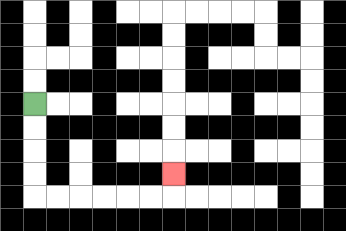{'start': '[1, 4]', 'end': '[7, 7]', 'path_directions': 'D,D,D,D,R,R,R,R,R,R,U', 'path_coordinates': '[[1, 4], [1, 5], [1, 6], [1, 7], [1, 8], [2, 8], [3, 8], [4, 8], [5, 8], [6, 8], [7, 8], [7, 7]]'}